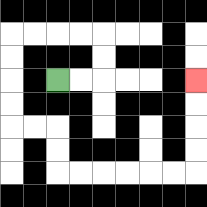{'start': '[2, 3]', 'end': '[8, 3]', 'path_directions': 'R,R,U,U,L,L,L,L,D,D,D,D,R,R,D,D,R,R,R,R,R,R,U,U,U,U', 'path_coordinates': '[[2, 3], [3, 3], [4, 3], [4, 2], [4, 1], [3, 1], [2, 1], [1, 1], [0, 1], [0, 2], [0, 3], [0, 4], [0, 5], [1, 5], [2, 5], [2, 6], [2, 7], [3, 7], [4, 7], [5, 7], [6, 7], [7, 7], [8, 7], [8, 6], [8, 5], [8, 4], [8, 3]]'}